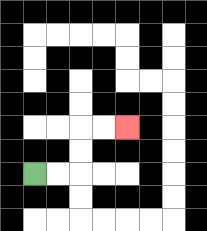{'start': '[1, 7]', 'end': '[5, 5]', 'path_directions': 'R,R,U,U,R,R', 'path_coordinates': '[[1, 7], [2, 7], [3, 7], [3, 6], [3, 5], [4, 5], [5, 5]]'}